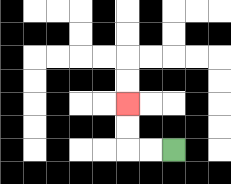{'start': '[7, 6]', 'end': '[5, 4]', 'path_directions': 'L,L,U,U', 'path_coordinates': '[[7, 6], [6, 6], [5, 6], [5, 5], [5, 4]]'}